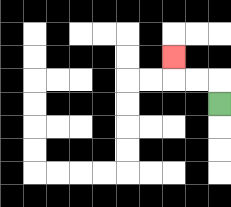{'start': '[9, 4]', 'end': '[7, 2]', 'path_directions': 'U,L,L,U', 'path_coordinates': '[[9, 4], [9, 3], [8, 3], [7, 3], [7, 2]]'}